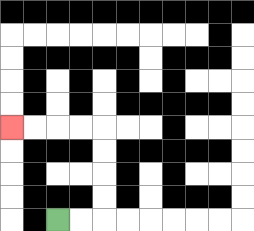{'start': '[2, 9]', 'end': '[0, 5]', 'path_directions': 'R,R,U,U,U,U,L,L,L,L', 'path_coordinates': '[[2, 9], [3, 9], [4, 9], [4, 8], [4, 7], [4, 6], [4, 5], [3, 5], [2, 5], [1, 5], [0, 5]]'}